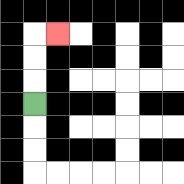{'start': '[1, 4]', 'end': '[2, 1]', 'path_directions': 'U,U,U,R', 'path_coordinates': '[[1, 4], [1, 3], [1, 2], [1, 1], [2, 1]]'}